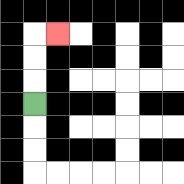{'start': '[1, 4]', 'end': '[2, 1]', 'path_directions': 'U,U,U,R', 'path_coordinates': '[[1, 4], [1, 3], [1, 2], [1, 1], [2, 1]]'}